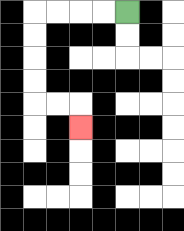{'start': '[5, 0]', 'end': '[3, 5]', 'path_directions': 'L,L,L,L,D,D,D,D,R,R,D', 'path_coordinates': '[[5, 0], [4, 0], [3, 0], [2, 0], [1, 0], [1, 1], [1, 2], [1, 3], [1, 4], [2, 4], [3, 4], [3, 5]]'}